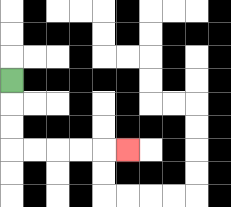{'start': '[0, 3]', 'end': '[5, 6]', 'path_directions': 'D,D,D,R,R,R,R,R', 'path_coordinates': '[[0, 3], [0, 4], [0, 5], [0, 6], [1, 6], [2, 6], [3, 6], [4, 6], [5, 6]]'}